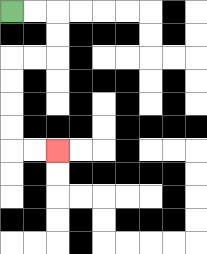{'start': '[0, 0]', 'end': '[2, 6]', 'path_directions': 'R,R,D,D,L,L,D,D,D,D,R,R', 'path_coordinates': '[[0, 0], [1, 0], [2, 0], [2, 1], [2, 2], [1, 2], [0, 2], [0, 3], [0, 4], [0, 5], [0, 6], [1, 6], [2, 6]]'}